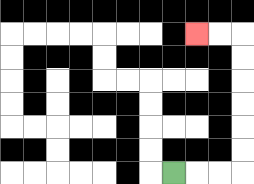{'start': '[7, 7]', 'end': '[8, 1]', 'path_directions': 'R,R,R,U,U,U,U,U,U,L,L', 'path_coordinates': '[[7, 7], [8, 7], [9, 7], [10, 7], [10, 6], [10, 5], [10, 4], [10, 3], [10, 2], [10, 1], [9, 1], [8, 1]]'}